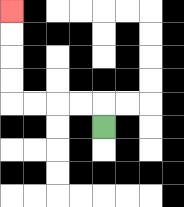{'start': '[4, 5]', 'end': '[0, 0]', 'path_directions': 'U,L,L,L,L,U,U,U,U', 'path_coordinates': '[[4, 5], [4, 4], [3, 4], [2, 4], [1, 4], [0, 4], [0, 3], [0, 2], [0, 1], [0, 0]]'}